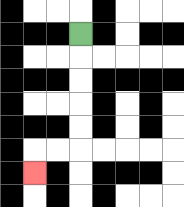{'start': '[3, 1]', 'end': '[1, 7]', 'path_directions': 'D,D,D,D,D,L,L,D', 'path_coordinates': '[[3, 1], [3, 2], [3, 3], [3, 4], [3, 5], [3, 6], [2, 6], [1, 6], [1, 7]]'}